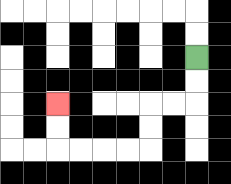{'start': '[8, 2]', 'end': '[2, 4]', 'path_directions': 'D,D,L,L,D,D,L,L,L,L,U,U', 'path_coordinates': '[[8, 2], [8, 3], [8, 4], [7, 4], [6, 4], [6, 5], [6, 6], [5, 6], [4, 6], [3, 6], [2, 6], [2, 5], [2, 4]]'}